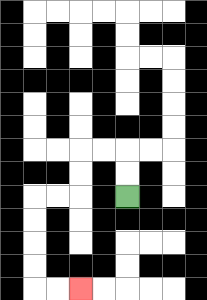{'start': '[5, 8]', 'end': '[3, 12]', 'path_directions': 'U,U,L,L,D,D,L,L,D,D,D,D,R,R', 'path_coordinates': '[[5, 8], [5, 7], [5, 6], [4, 6], [3, 6], [3, 7], [3, 8], [2, 8], [1, 8], [1, 9], [1, 10], [1, 11], [1, 12], [2, 12], [3, 12]]'}